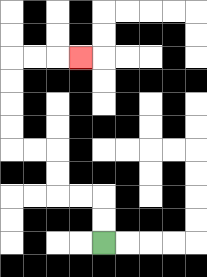{'start': '[4, 10]', 'end': '[3, 2]', 'path_directions': 'U,U,L,L,U,U,L,L,U,U,U,U,R,R,R', 'path_coordinates': '[[4, 10], [4, 9], [4, 8], [3, 8], [2, 8], [2, 7], [2, 6], [1, 6], [0, 6], [0, 5], [0, 4], [0, 3], [0, 2], [1, 2], [2, 2], [3, 2]]'}